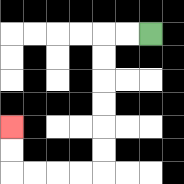{'start': '[6, 1]', 'end': '[0, 5]', 'path_directions': 'L,L,D,D,D,D,D,D,L,L,L,L,U,U', 'path_coordinates': '[[6, 1], [5, 1], [4, 1], [4, 2], [4, 3], [4, 4], [4, 5], [4, 6], [4, 7], [3, 7], [2, 7], [1, 7], [0, 7], [0, 6], [0, 5]]'}